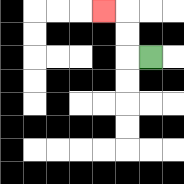{'start': '[6, 2]', 'end': '[4, 0]', 'path_directions': 'L,U,U,L', 'path_coordinates': '[[6, 2], [5, 2], [5, 1], [5, 0], [4, 0]]'}